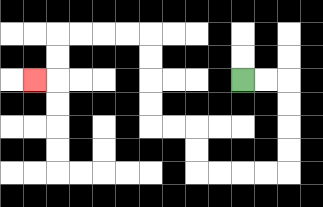{'start': '[10, 3]', 'end': '[1, 3]', 'path_directions': 'R,R,D,D,D,D,L,L,L,L,U,U,L,L,U,U,U,U,L,L,L,L,D,D,L', 'path_coordinates': '[[10, 3], [11, 3], [12, 3], [12, 4], [12, 5], [12, 6], [12, 7], [11, 7], [10, 7], [9, 7], [8, 7], [8, 6], [8, 5], [7, 5], [6, 5], [6, 4], [6, 3], [6, 2], [6, 1], [5, 1], [4, 1], [3, 1], [2, 1], [2, 2], [2, 3], [1, 3]]'}